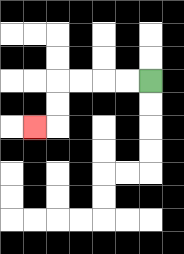{'start': '[6, 3]', 'end': '[1, 5]', 'path_directions': 'L,L,L,L,D,D,L', 'path_coordinates': '[[6, 3], [5, 3], [4, 3], [3, 3], [2, 3], [2, 4], [2, 5], [1, 5]]'}